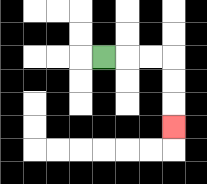{'start': '[4, 2]', 'end': '[7, 5]', 'path_directions': 'R,R,R,D,D,D', 'path_coordinates': '[[4, 2], [5, 2], [6, 2], [7, 2], [7, 3], [7, 4], [7, 5]]'}